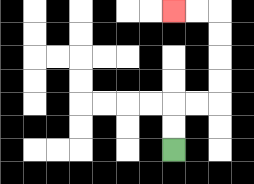{'start': '[7, 6]', 'end': '[7, 0]', 'path_directions': 'U,U,R,R,U,U,U,U,L,L', 'path_coordinates': '[[7, 6], [7, 5], [7, 4], [8, 4], [9, 4], [9, 3], [9, 2], [9, 1], [9, 0], [8, 0], [7, 0]]'}